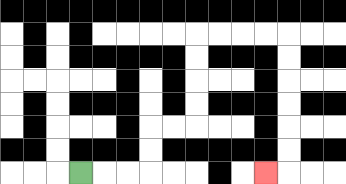{'start': '[3, 7]', 'end': '[11, 7]', 'path_directions': 'R,R,R,U,U,R,R,U,U,U,U,R,R,R,R,D,D,D,D,D,D,L', 'path_coordinates': '[[3, 7], [4, 7], [5, 7], [6, 7], [6, 6], [6, 5], [7, 5], [8, 5], [8, 4], [8, 3], [8, 2], [8, 1], [9, 1], [10, 1], [11, 1], [12, 1], [12, 2], [12, 3], [12, 4], [12, 5], [12, 6], [12, 7], [11, 7]]'}